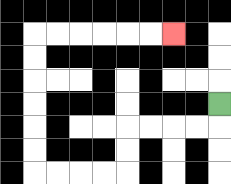{'start': '[9, 4]', 'end': '[7, 1]', 'path_directions': 'D,L,L,L,L,D,D,L,L,L,L,U,U,U,U,U,U,R,R,R,R,R,R', 'path_coordinates': '[[9, 4], [9, 5], [8, 5], [7, 5], [6, 5], [5, 5], [5, 6], [5, 7], [4, 7], [3, 7], [2, 7], [1, 7], [1, 6], [1, 5], [1, 4], [1, 3], [1, 2], [1, 1], [2, 1], [3, 1], [4, 1], [5, 1], [6, 1], [7, 1]]'}